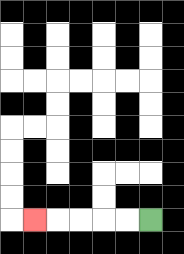{'start': '[6, 9]', 'end': '[1, 9]', 'path_directions': 'L,L,L,L,L', 'path_coordinates': '[[6, 9], [5, 9], [4, 9], [3, 9], [2, 9], [1, 9]]'}